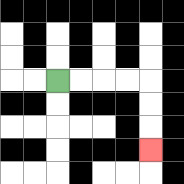{'start': '[2, 3]', 'end': '[6, 6]', 'path_directions': 'R,R,R,R,D,D,D', 'path_coordinates': '[[2, 3], [3, 3], [4, 3], [5, 3], [6, 3], [6, 4], [6, 5], [6, 6]]'}